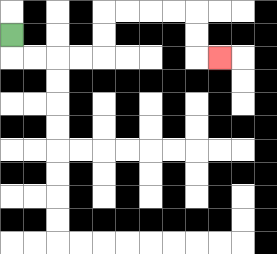{'start': '[0, 1]', 'end': '[9, 2]', 'path_directions': 'D,R,R,R,R,U,U,R,R,R,R,D,D,R', 'path_coordinates': '[[0, 1], [0, 2], [1, 2], [2, 2], [3, 2], [4, 2], [4, 1], [4, 0], [5, 0], [6, 0], [7, 0], [8, 0], [8, 1], [8, 2], [9, 2]]'}